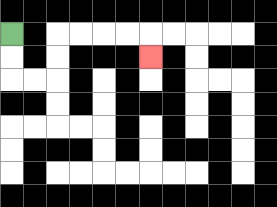{'start': '[0, 1]', 'end': '[6, 2]', 'path_directions': 'D,D,R,R,U,U,R,R,R,R,D', 'path_coordinates': '[[0, 1], [0, 2], [0, 3], [1, 3], [2, 3], [2, 2], [2, 1], [3, 1], [4, 1], [5, 1], [6, 1], [6, 2]]'}